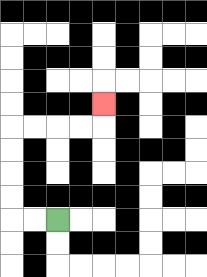{'start': '[2, 9]', 'end': '[4, 4]', 'path_directions': 'L,L,U,U,U,U,R,R,R,R,U', 'path_coordinates': '[[2, 9], [1, 9], [0, 9], [0, 8], [0, 7], [0, 6], [0, 5], [1, 5], [2, 5], [3, 5], [4, 5], [4, 4]]'}